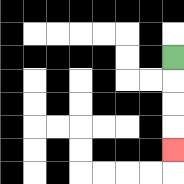{'start': '[7, 2]', 'end': '[7, 6]', 'path_directions': 'D,D,D,D', 'path_coordinates': '[[7, 2], [7, 3], [7, 4], [7, 5], [7, 6]]'}